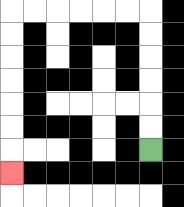{'start': '[6, 6]', 'end': '[0, 7]', 'path_directions': 'U,U,U,U,U,U,L,L,L,L,L,L,D,D,D,D,D,D,D', 'path_coordinates': '[[6, 6], [6, 5], [6, 4], [6, 3], [6, 2], [6, 1], [6, 0], [5, 0], [4, 0], [3, 0], [2, 0], [1, 0], [0, 0], [0, 1], [0, 2], [0, 3], [0, 4], [0, 5], [0, 6], [0, 7]]'}